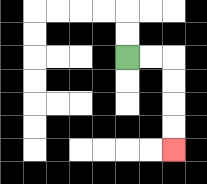{'start': '[5, 2]', 'end': '[7, 6]', 'path_directions': 'R,R,D,D,D,D', 'path_coordinates': '[[5, 2], [6, 2], [7, 2], [7, 3], [7, 4], [7, 5], [7, 6]]'}